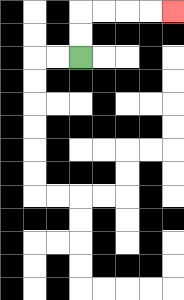{'start': '[3, 2]', 'end': '[7, 0]', 'path_directions': 'U,U,R,R,R,R', 'path_coordinates': '[[3, 2], [3, 1], [3, 0], [4, 0], [5, 0], [6, 0], [7, 0]]'}